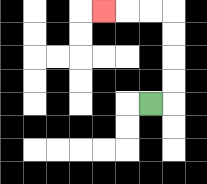{'start': '[6, 4]', 'end': '[4, 0]', 'path_directions': 'R,U,U,U,U,L,L,L', 'path_coordinates': '[[6, 4], [7, 4], [7, 3], [7, 2], [7, 1], [7, 0], [6, 0], [5, 0], [4, 0]]'}